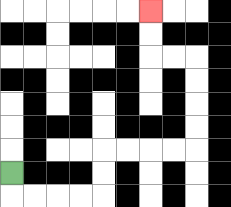{'start': '[0, 7]', 'end': '[6, 0]', 'path_directions': 'D,R,R,R,R,U,U,R,R,R,R,U,U,U,U,L,L,U,U', 'path_coordinates': '[[0, 7], [0, 8], [1, 8], [2, 8], [3, 8], [4, 8], [4, 7], [4, 6], [5, 6], [6, 6], [7, 6], [8, 6], [8, 5], [8, 4], [8, 3], [8, 2], [7, 2], [6, 2], [6, 1], [6, 0]]'}